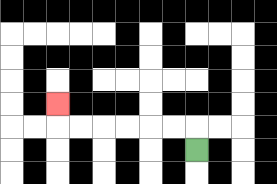{'start': '[8, 6]', 'end': '[2, 4]', 'path_directions': 'U,L,L,L,L,L,L,U', 'path_coordinates': '[[8, 6], [8, 5], [7, 5], [6, 5], [5, 5], [4, 5], [3, 5], [2, 5], [2, 4]]'}